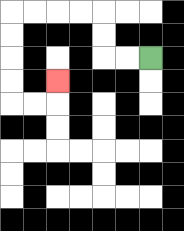{'start': '[6, 2]', 'end': '[2, 3]', 'path_directions': 'L,L,U,U,L,L,L,L,D,D,D,D,R,R,U', 'path_coordinates': '[[6, 2], [5, 2], [4, 2], [4, 1], [4, 0], [3, 0], [2, 0], [1, 0], [0, 0], [0, 1], [0, 2], [0, 3], [0, 4], [1, 4], [2, 4], [2, 3]]'}